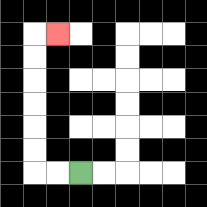{'start': '[3, 7]', 'end': '[2, 1]', 'path_directions': 'L,L,U,U,U,U,U,U,R', 'path_coordinates': '[[3, 7], [2, 7], [1, 7], [1, 6], [1, 5], [1, 4], [1, 3], [1, 2], [1, 1], [2, 1]]'}